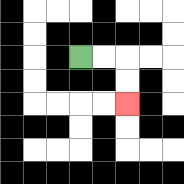{'start': '[3, 2]', 'end': '[5, 4]', 'path_directions': 'R,R,D,D', 'path_coordinates': '[[3, 2], [4, 2], [5, 2], [5, 3], [5, 4]]'}